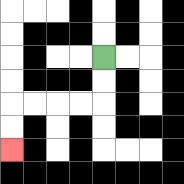{'start': '[4, 2]', 'end': '[0, 6]', 'path_directions': 'D,D,L,L,L,L,D,D', 'path_coordinates': '[[4, 2], [4, 3], [4, 4], [3, 4], [2, 4], [1, 4], [0, 4], [0, 5], [0, 6]]'}